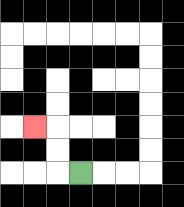{'start': '[3, 7]', 'end': '[1, 5]', 'path_directions': 'L,U,U,L', 'path_coordinates': '[[3, 7], [2, 7], [2, 6], [2, 5], [1, 5]]'}